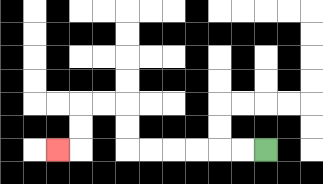{'start': '[11, 6]', 'end': '[2, 6]', 'path_directions': 'L,L,L,L,L,L,U,U,L,L,D,D,L', 'path_coordinates': '[[11, 6], [10, 6], [9, 6], [8, 6], [7, 6], [6, 6], [5, 6], [5, 5], [5, 4], [4, 4], [3, 4], [3, 5], [3, 6], [2, 6]]'}